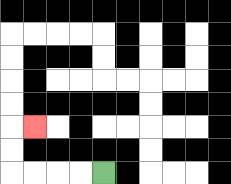{'start': '[4, 7]', 'end': '[1, 5]', 'path_directions': 'L,L,L,L,U,U,R', 'path_coordinates': '[[4, 7], [3, 7], [2, 7], [1, 7], [0, 7], [0, 6], [0, 5], [1, 5]]'}